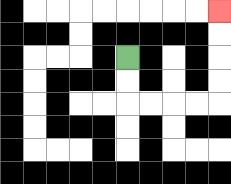{'start': '[5, 2]', 'end': '[9, 0]', 'path_directions': 'D,D,R,R,R,R,U,U,U,U', 'path_coordinates': '[[5, 2], [5, 3], [5, 4], [6, 4], [7, 4], [8, 4], [9, 4], [9, 3], [9, 2], [9, 1], [9, 0]]'}